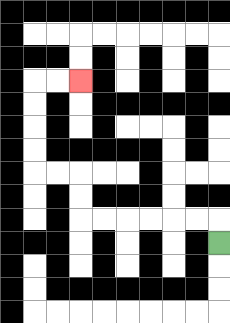{'start': '[9, 10]', 'end': '[3, 3]', 'path_directions': 'U,L,L,L,L,L,L,U,U,L,L,U,U,U,U,R,R', 'path_coordinates': '[[9, 10], [9, 9], [8, 9], [7, 9], [6, 9], [5, 9], [4, 9], [3, 9], [3, 8], [3, 7], [2, 7], [1, 7], [1, 6], [1, 5], [1, 4], [1, 3], [2, 3], [3, 3]]'}